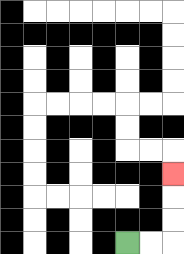{'start': '[5, 10]', 'end': '[7, 7]', 'path_directions': 'R,R,U,U,U', 'path_coordinates': '[[5, 10], [6, 10], [7, 10], [7, 9], [7, 8], [7, 7]]'}